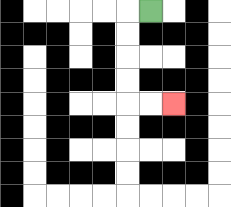{'start': '[6, 0]', 'end': '[7, 4]', 'path_directions': 'L,D,D,D,D,R,R', 'path_coordinates': '[[6, 0], [5, 0], [5, 1], [5, 2], [5, 3], [5, 4], [6, 4], [7, 4]]'}